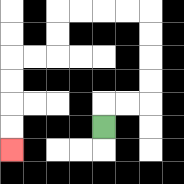{'start': '[4, 5]', 'end': '[0, 6]', 'path_directions': 'U,R,R,U,U,U,U,L,L,L,L,D,D,L,L,D,D,D,D', 'path_coordinates': '[[4, 5], [4, 4], [5, 4], [6, 4], [6, 3], [6, 2], [6, 1], [6, 0], [5, 0], [4, 0], [3, 0], [2, 0], [2, 1], [2, 2], [1, 2], [0, 2], [0, 3], [0, 4], [0, 5], [0, 6]]'}